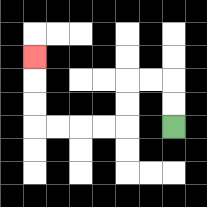{'start': '[7, 5]', 'end': '[1, 2]', 'path_directions': 'U,U,L,L,D,D,L,L,L,L,U,U,U', 'path_coordinates': '[[7, 5], [7, 4], [7, 3], [6, 3], [5, 3], [5, 4], [5, 5], [4, 5], [3, 5], [2, 5], [1, 5], [1, 4], [1, 3], [1, 2]]'}